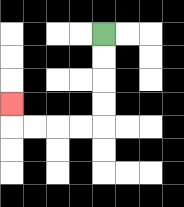{'start': '[4, 1]', 'end': '[0, 4]', 'path_directions': 'D,D,D,D,L,L,L,L,U', 'path_coordinates': '[[4, 1], [4, 2], [4, 3], [4, 4], [4, 5], [3, 5], [2, 5], [1, 5], [0, 5], [0, 4]]'}